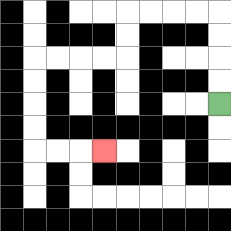{'start': '[9, 4]', 'end': '[4, 6]', 'path_directions': 'U,U,U,U,L,L,L,L,D,D,L,L,L,L,D,D,D,D,R,R,R', 'path_coordinates': '[[9, 4], [9, 3], [9, 2], [9, 1], [9, 0], [8, 0], [7, 0], [6, 0], [5, 0], [5, 1], [5, 2], [4, 2], [3, 2], [2, 2], [1, 2], [1, 3], [1, 4], [1, 5], [1, 6], [2, 6], [3, 6], [4, 6]]'}